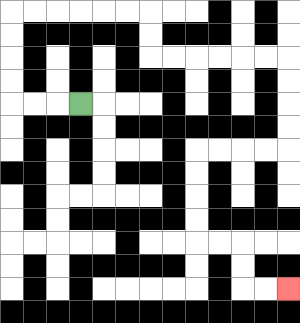{'start': '[3, 4]', 'end': '[12, 12]', 'path_directions': 'L,L,L,U,U,U,U,R,R,R,R,R,R,D,D,R,R,R,R,R,R,D,D,D,D,L,L,L,L,D,D,D,D,R,R,D,D,R,R', 'path_coordinates': '[[3, 4], [2, 4], [1, 4], [0, 4], [0, 3], [0, 2], [0, 1], [0, 0], [1, 0], [2, 0], [3, 0], [4, 0], [5, 0], [6, 0], [6, 1], [6, 2], [7, 2], [8, 2], [9, 2], [10, 2], [11, 2], [12, 2], [12, 3], [12, 4], [12, 5], [12, 6], [11, 6], [10, 6], [9, 6], [8, 6], [8, 7], [8, 8], [8, 9], [8, 10], [9, 10], [10, 10], [10, 11], [10, 12], [11, 12], [12, 12]]'}